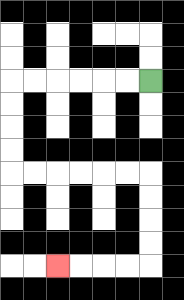{'start': '[6, 3]', 'end': '[2, 11]', 'path_directions': 'L,L,L,L,L,L,D,D,D,D,R,R,R,R,R,R,D,D,D,D,L,L,L,L', 'path_coordinates': '[[6, 3], [5, 3], [4, 3], [3, 3], [2, 3], [1, 3], [0, 3], [0, 4], [0, 5], [0, 6], [0, 7], [1, 7], [2, 7], [3, 7], [4, 7], [5, 7], [6, 7], [6, 8], [6, 9], [6, 10], [6, 11], [5, 11], [4, 11], [3, 11], [2, 11]]'}